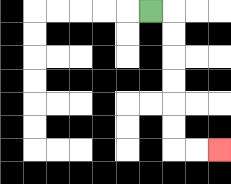{'start': '[6, 0]', 'end': '[9, 6]', 'path_directions': 'R,D,D,D,D,D,D,R,R', 'path_coordinates': '[[6, 0], [7, 0], [7, 1], [7, 2], [7, 3], [7, 4], [7, 5], [7, 6], [8, 6], [9, 6]]'}